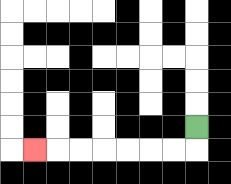{'start': '[8, 5]', 'end': '[1, 6]', 'path_directions': 'D,L,L,L,L,L,L,L', 'path_coordinates': '[[8, 5], [8, 6], [7, 6], [6, 6], [5, 6], [4, 6], [3, 6], [2, 6], [1, 6]]'}